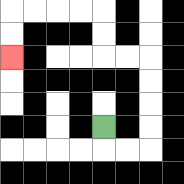{'start': '[4, 5]', 'end': '[0, 2]', 'path_directions': 'D,R,R,U,U,U,U,L,L,U,U,L,L,L,L,D,D', 'path_coordinates': '[[4, 5], [4, 6], [5, 6], [6, 6], [6, 5], [6, 4], [6, 3], [6, 2], [5, 2], [4, 2], [4, 1], [4, 0], [3, 0], [2, 0], [1, 0], [0, 0], [0, 1], [0, 2]]'}